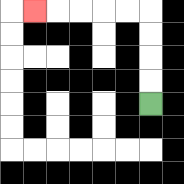{'start': '[6, 4]', 'end': '[1, 0]', 'path_directions': 'U,U,U,U,L,L,L,L,L', 'path_coordinates': '[[6, 4], [6, 3], [6, 2], [6, 1], [6, 0], [5, 0], [4, 0], [3, 0], [2, 0], [1, 0]]'}